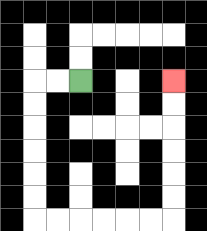{'start': '[3, 3]', 'end': '[7, 3]', 'path_directions': 'L,L,D,D,D,D,D,D,R,R,R,R,R,R,U,U,U,U,U,U', 'path_coordinates': '[[3, 3], [2, 3], [1, 3], [1, 4], [1, 5], [1, 6], [1, 7], [1, 8], [1, 9], [2, 9], [3, 9], [4, 9], [5, 9], [6, 9], [7, 9], [7, 8], [7, 7], [7, 6], [7, 5], [7, 4], [7, 3]]'}